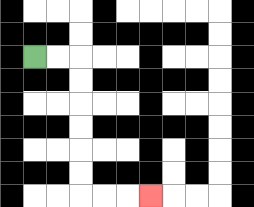{'start': '[1, 2]', 'end': '[6, 8]', 'path_directions': 'R,R,D,D,D,D,D,D,R,R,R', 'path_coordinates': '[[1, 2], [2, 2], [3, 2], [3, 3], [3, 4], [3, 5], [3, 6], [3, 7], [3, 8], [4, 8], [5, 8], [6, 8]]'}